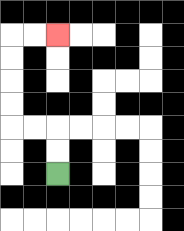{'start': '[2, 7]', 'end': '[2, 1]', 'path_directions': 'U,U,L,L,U,U,U,U,R,R', 'path_coordinates': '[[2, 7], [2, 6], [2, 5], [1, 5], [0, 5], [0, 4], [0, 3], [0, 2], [0, 1], [1, 1], [2, 1]]'}